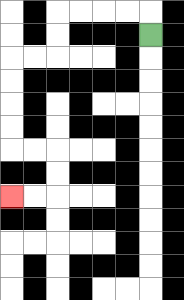{'start': '[6, 1]', 'end': '[0, 8]', 'path_directions': 'U,L,L,L,L,D,D,L,L,D,D,D,D,R,R,D,D,L,L', 'path_coordinates': '[[6, 1], [6, 0], [5, 0], [4, 0], [3, 0], [2, 0], [2, 1], [2, 2], [1, 2], [0, 2], [0, 3], [0, 4], [0, 5], [0, 6], [1, 6], [2, 6], [2, 7], [2, 8], [1, 8], [0, 8]]'}